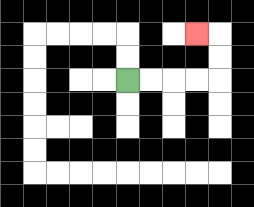{'start': '[5, 3]', 'end': '[8, 1]', 'path_directions': 'R,R,R,R,U,U,L', 'path_coordinates': '[[5, 3], [6, 3], [7, 3], [8, 3], [9, 3], [9, 2], [9, 1], [8, 1]]'}